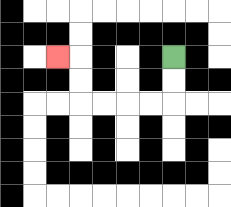{'start': '[7, 2]', 'end': '[2, 2]', 'path_directions': 'D,D,L,L,L,L,U,U,L', 'path_coordinates': '[[7, 2], [7, 3], [7, 4], [6, 4], [5, 4], [4, 4], [3, 4], [3, 3], [3, 2], [2, 2]]'}